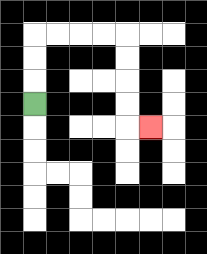{'start': '[1, 4]', 'end': '[6, 5]', 'path_directions': 'U,U,U,R,R,R,R,D,D,D,D,R', 'path_coordinates': '[[1, 4], [1, 3], [1, 2], [1, 1], [2, 1], [3, 1], [4, 1], [5, 1], [5, 2], [5, 3], [5, 4], [5, 5], [6, 5]]'}